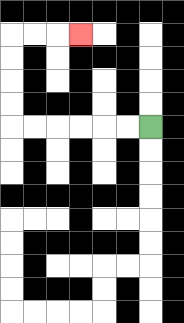{'start': '[6, 5]', 'end': '[3, 1]', 'path_directions': 'L,L,L,L,L,L,U,U,U,U,R,R,R', 'path_coordinates': '[[6, 5], [5, 5], [4, 5], [3, 5], [2, 5], [1, 5], [0, 5], [0, 4], [0, 3], [0, 2], [0, 1], [1, 1], [2, 1], [3, 1]]'}